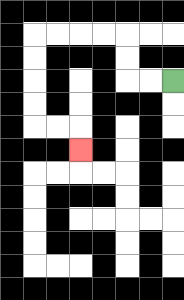{'start': '[7, 3]', 'end': '[3, 6]', 'path_directions': 'L,L,U,U,L,L,L,L,D,D,D,D,R,R,D', 'path_coordinates': '[[7, 3], [6, 3], [5, 3], [5, 2], [5, 1], [4, 1], [3, 1], [2, 1], [1, 1], [1, 2], [1, 3], [1, 4], [1, 5], [2, 5], [3, 5], [3, 6]]'}